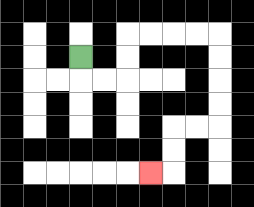{'start': '[3, 2]', 'end': '[6, 7]', 'path_directions': 'D,R,R,U,U,R,R,R,R,D,D,D,D,L,L,D,D,L', 'path_coordinates': '[[3, 2], [3, 3], [4, 3], [5, 3], [5, 2], [5, 1], [6, 1], [7, 1], [8, 1], [9, 1], [9, 2], [9, 3], [9, 4], [9, 5], [8, 5], [7, 5], [7, 6], [7, 7], [6, 7]]'}